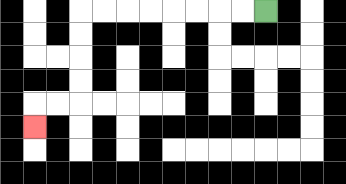{'start': '[11, 0]', 'end': '[1, 5]', 'path_directions': 'L,L,L,L,L,L,L,L,D,D,D,D,L,L,D', 'path_coordinates': '[[11, 0], [10, 0], [9, 0], [8, 0], [7, 0], [6, 0], [5, 0], [4, 0], [3, 0], [3, 1], [3, 2], [3, 3], [3, 4], [2, 4], [1, 4], [1, 5]]'}